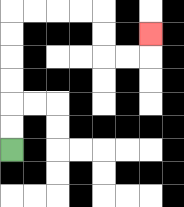{'start': '[0, 6]', 'end': '[6, 1]', 'path_directions': 'U,U,U,U,U,U,R,R,R,R,D,D,R,R,U', 'path_coordinates': '[[0, 6], [0, 5], [0, 4], [0, 3], [0, 2], [0, 1], [0, 0], [1, 0], [2, 0], [3, 0], [4, 0], [4, 1], [4, 2], [5, 2], [6, 2], [6, 1]]'}